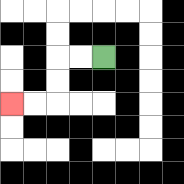{'start': '[4, 2]', 'end': '[0, 4]', 'path_directions': 'L,L,D,D,L,L', 'path_coordinates': '[[4, 2], [3, 2], [2, 2], [2, 3], [2, 4], [1, 4], [0, 4]]'}